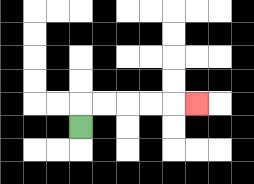{'start': '[3, 5]', 'end': '[8, 4]', 'path_directions': 'U,R,R,R,R,R', 'path_coordinates': '[[3, 5], [3, 4], [4, 4], [5, 4], [6, 4], [7, 4], [8, 4]]'}